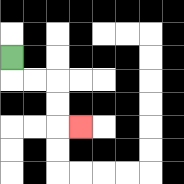{'start': '[0, 2]', 'end': '[3, 5]', 'path_directions': 'D,R,R,D,D,R', 'path_coordinates': '[[0, 2], [0, 3], [1, 3], [2, 3], [2, 4], [2, 5], [3, 5]]'}